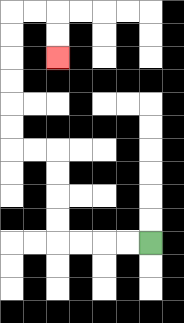{'start': '[6, 10]', 'end': '[2, 2]', 'path_directions': 'L,L,L,L,U,U,U,U,L,L,U,U,U,U,U,U,R,R,D,D', 'path_coordinates': '[[6, 10], [5, 10], [4, 10], [3, 10], [2, 10], [2, 9], [2, 8], [2, 7], [2, 6], [1, 6], [0, 6], [0, 5], [0, 4], [0, 3], [0, 2], [0, 1], [0, 0], [1, 0], [2, 0], [2, 1], [2, 2]]'}